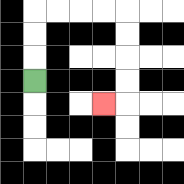{'start': '[1, 3]', 'end': '[4, 4]', 'path_directions': 'U,U,U,R,R,R,R,D,D,D,D,L', 'path_coordinates': '[[1, 3], [1, 2], [1, 1], [1, 0], [2, 0], [3, 0], [4, 0], [5, 0], [5, 1], [5, 2], [5, 3], [5, 4], [4, 4]]'}